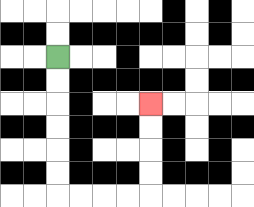{'start': '[2, 2]', 'end': '[6, 4]', 'path_directions': 'D,D,D,D,D,D,R,R,R,R,U,U,U,U', 'path_coordinates': '[[2, 2], [2, 3], [2, 4], [2, 5], [2, 6], [2, 7], [2, 8], [3, 8], [4, 8], [5, 8], [6, 8], [6, 7], [6, 6], [6, 5], [6, 4]]'}